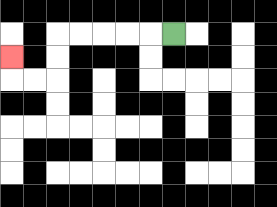{'start': '[7, 1]', 'end': '[0, 2]', 'path_directions': 'L,L,L,L,L,D,D,L,L,U', 'path_coordinates': '[[7, 1], [6, 1], [5, 1], [4, 1], [3, 1], [2, 1], [2, 2], [2, 3], [1, 3], [0, 3], [0, 2]]'}